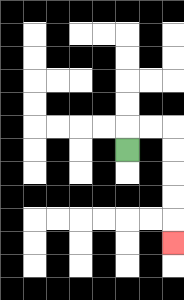{'start': '[5, 6]', 'end': '[7, 10]', 'path_directions': 'U,R,R,D,D,D,D,D', 'path_coordinates': '[[5, 6], [5, 5], [6, 5], [7, 5], [7, 6], [7, 7], [7, 8], [7, 9], [7, 10]]'}